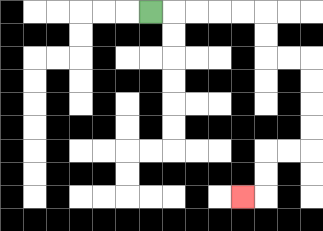{'start': '[6, 0]', 'end': '[10, 8]', 'path_directions': 'R,R,R,R,R,D,D,R,R,D,D,D,D,L,L,D,D,L', 'path_coordinates': '[[6, 0], [7, 0], [8, 0], [9, 0], [10, 0], [11, 0], [11, 1], [11, 2], [12, 2], [13, 2], [13, 3], [13, 4], [13, 5], [13, 6], [12, 6], [11, 6], [11, 7], [11, 8], [10, 8]]'}